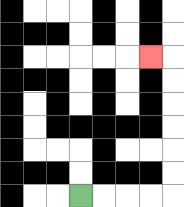{'start': '[3, 8]', 'end': '[6, 2]', 'path_directions': 'R,R,R,R,U,U,U,U,U,U,L', 'path_coordinates': '[[3, 8], [4, 8], [5, 8], [6, 8], [7, 8], [7, 7], [7, 6], [7, 5], [7, 4], [7, 3], [7, 2], [6, 2]]'}